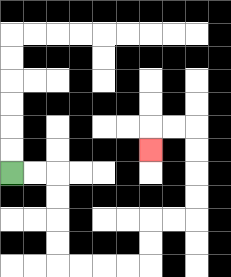{'start': '[0, 7]', 'end': '[6, 6]', 'path_directions': 'R,R,D,D,D,D,R,R,R,R,U,U,R,R,U,U,U,U,L,L,D', 'path_coordinates': '[[0, 7], [1, 7], [2, 7], [2, 8], [2, 9], [2, 10], [2, 11], [3, 11], [4, 11], [5, 11], [6, 11], [6, 10], [6, 9], [7, 9], [8, 9], [8, 8], [8, 7], [8, 6], [8, 5], [7, 5], [6, 5], [6, 6]]'}